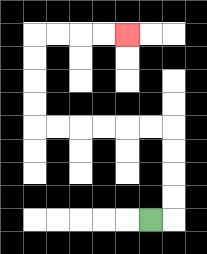{'start': '[6, 9]', 'end': '[5, 1]', 'path_directions': 'R,U,U,U,U,L,L,L,L,L,L,U,U,U,U,R,R,R,R', 'path_coordinates': '[[6, 9], [7, 9], [7, 8], [7, 7], [7, 6], [7, 5], [6, 5], [5, 5], [4, 5], [3, 5], [2, 5], [1, 5], [1, 4], [1, 3], [1, 2], [1, 1], [2, 1], [3, 1], [4, 1], [5, 1]]'}